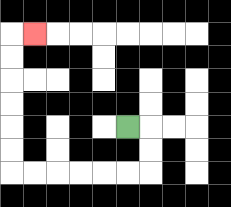{'start': '[5, 5]', 'end': '[1, 1]', 'path_directions': 'R,D,D,L,L,L,L,L,L,U,U,U,U,U,U,R', 'path_coordinates': '[[5, 5], [6, 5], [6, 6], [6, 7], [5, 7], [4, 7], [3, 7], [2, 7], [1, 7], [0, 7], [0, 6], [0, 5], [0, 4], [0, 3], [0, 2], [0, 1], [1, 1]]'}